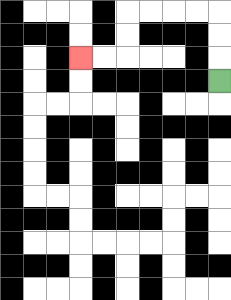{'start': '[9, 3]', 'end': '[3, 2]', 'path_directions': 'U,U,U,L,L,L,L,D,D,L,L', 'path_coordinates': '[[9, 3], [9, 2], [9, 1], [9, 0], [8, 0], [7, 0], [6, 0], [5, 0], [5, 1], [5, 2], [4, 2], [3, 2]]'}